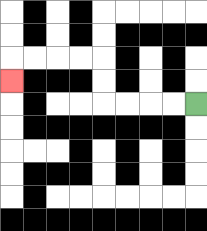{'start': '[8, 4]', 'end': '[0, 3]', 'path_directions': 'L,L,L,L,U,U,L,L,L,L,D', 'path_coordinates': '[[8, 4], [7, 4], [6, 4], [5, 4], [4, 4], [4, 3], [4, 2], [3, 2], [2, 2], [1, 2], [0, 2], [0, 3]]'}